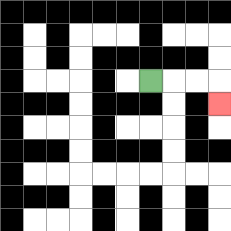{'start': '[6, 3]', 'end': '[9, 4]', 'path_directions': 'R,R,R,D', 'path_coordinates': '[[6, 3], [7, 3], [8, 3], [9, 3], [9, 4]]'}